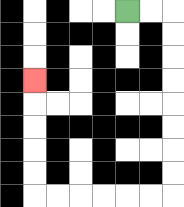{'start': '[5, 0]', 'end': '[1, 3]', 'path_directions': 'R,R,D,D,D,D,D,D,D,D,L,L,L,L,L,L,U,U,U,U,U', 'path_coordinates': '[[5, 0], [6, 0], [7, 0], [7, 1], [7, 2], [7, 3], [7, 4], [7, 5], [7, 6], [7, 7], [7, 8], [6, 8], [5, 8], [4, 8], [3, 8], [2, 8], [1, 8], [1, 7], [1, 6], [1, 5], [1, 4], [1, 3]]'}